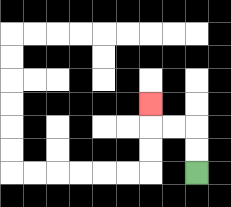{'start': '[8, 7]', 'end': '[6, 4]', 'path_directions': 'U,U,L,L,U', 'path_coordinates': '[[8, 7], [8, 6], [8, 5], [7, 5], [6, 5], [6, 4]]'}